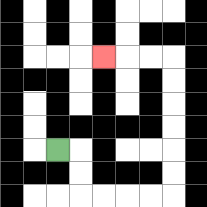{'start': '[2, 6]', 'end': '[4, 2]', 'path_directions': 'R,D,D,R,R,R,R,U,U,U,U,U,U,L,L,L', 'path_coordinates': '[[2, 6], [3, 6], [3, 7], [3, 8], [4, 8], [5, 8], [6, 8], [7, 8], [7, 7], [7, 6], [7, 5], [7, 4], [7, 3], [7, 2], [6, 2], [5, 2], [4, 2]]'}